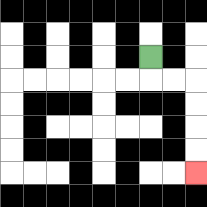{'start': '[6, 2]', 'end': '[8, 7]', 'path_directions': 'D,R,R,D,D,D,D', 'path_coordinates': '[[6, 2], [6, 3], [7, 3], [8, 3], [8, 4], [8, 5], [8, 6], [8, 7]]'}